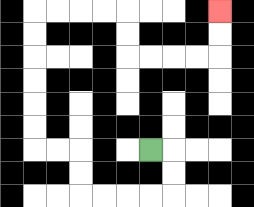{'start': '[6, 6]', 'end': '[9, 0]', 'path_directions': 'R,D,D,L,L,L,L,U,U,L,L,U,U,U,U,U,U,R,R,R,R,D,D,R,R,R,R,U,U', 'path_coordinates': '[[6, 6], [7, 6], [7, 7], [7, 8], [6, 8], [5, 8], [4, 8], [3, 8], [3, 7], [3, 6], [2, 6], [1, 6], [1, 5], [1, 4], [1, 3], [1, 2], [1, 1], [1, 0], [2, 0], [3, 0], [4, 0], [5, 0], [5, 1], [5, 2], [6, 2], [7, 2], [8, 2], [9, 2], [9, 1], [9, 0]]'}